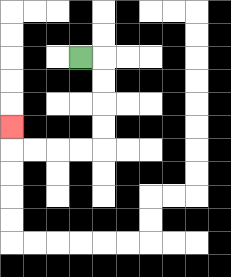{'start': '[3, 2]', 'end': '[0, 5]', 'path_directions': 'R,D,D,D,D,L,L,L,L,U', 'path_coordinates': '[[3, 2], [4, 2], [4, 3], [4, 4], [4, 5], [4, 6], [3, 6], [2, 6], [1, 6], [0, 6], [0, 5]]'}